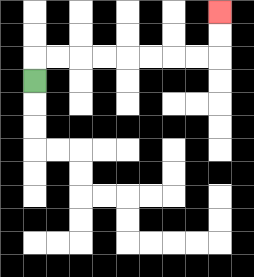{'start': '[1, 3]', 'end': '[9, 0]', 'path_directions': 'U,R,R,R,R,R,R,R,R,U,U', 'path_coordinates': '[[1, 3], [1, 2], [2, 2], [3, 2], [4, 2], [5, 2], [6, 2], [7, 2], [8, 2], [9, 2], [9, 1], [9, 0]]'}